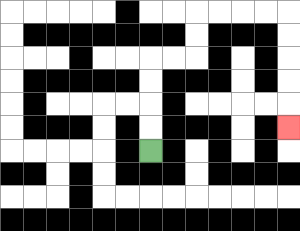{'start': '[6, 6]', 'end': '[12, 5]', 'path_directions': 'U,U,U,U,R,R,U,U,R,R,R,R,D,D,D,D,D', 'path_coordinates': '[[6, 6], [6, 5], [6, 4], [6, 3], [6, 2], [7, 2], [8, 2], [8, 1], [8, 0], [9, 0], [10, 0], [11, 0], [12, 0], [12, 1], [12, 2], [12, 3], [12, 4], [12, 5]]'}